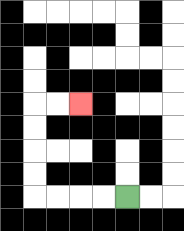{'start': '[5, 8]', 'end': '[3, 4]', 'path_directions': 'L,L,L,L,U,U,U,U,R,R', 'path_coordinates': '[[5, 8], [4, 8], [3, 8], [2, 8], [1, 8], [1, 7], [1, 6], [1, 5], [1, 4], [2, 4], [3, 4]]'}